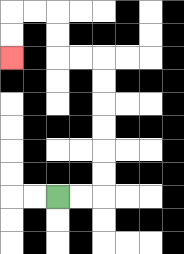{'start': '[2, 8]', 'end': '[0, 2]', 'path_directions': 'R,R,U,U,U,U,U,U,L,L,U,U,L,L,D,D', 'path_coordinates': '[[2, 8], [3, 8], [4, 8], [4, 7], [4, 6], [4, 5], [4, 4], [4, 3], [4, 2], [3, 2], [2, 2], [2, 1], [2, 0], [1, 0], [0, 0], [0, 1], [0, 2]]'}